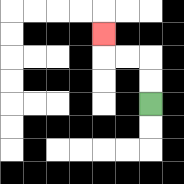{'start': '[6, 4]', 'end': '[4, 1]', 'path_directions': 'U,U,L,L,U', 'path_coordinates': '[[6, 4], [6, 3], [6, 2], [5, 2], [4, 2], [4, 1]]'}